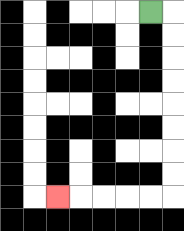{'start': '[6, 0]', 'end': '[2, 8]', 'path_directions': 'R,D,D,D,D,D,D,D,D,L,L,L,L,L', 'path_coordinates': '[[6, 0], [7, 0], [7, 1], [7, 2], [7, 3], [7, 4], [7, 5], [7, 6], [7, 7], [7, 8], [6, 8], [5, 8], [4, 8], [3, 8], [2, 8]]'}